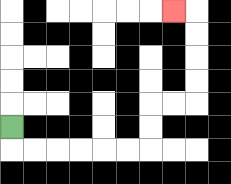{'start': '[0, 5]', 'end': '[7, 0]', 'path_directions': 'D,R,R,R,R,R,R,U,U,R,R,U,U,U,U,L', 'path_coordinates': '[[0, 5], [0, 6], [1, 6], [2, 6], [3, 6], [4, 6], [5, 6], [6, 6], [6, 5], [6, 4], [7, 4], [8, 4], [8, 3], [8, 2], [8, 1], [8, 0], [7, 0]]'}